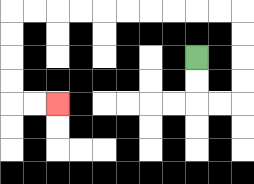{'start': '[8, 2]', 'end': '[2, 4]', 'path_directions': 'D,D,R,R,U,U,U,U,L,L,L,L,L,L,L,L,L,L,D,D,D,D,R,R', 'path_coordinates': '[[8, 2], [8, 3], [8, 4], [9, 4], [10, 4], [10, 3], [10, 2], [10, 1], [10, 0], [9, 0], [8, 0], [7, 0], [6, 0], [5, 0], [4, 0], [3, 0], [2, 0], [1, 0], [0, 0], [0, 1], [0, 2], [0, 3], [0, 4], [1, 4], [2, 4]]'}